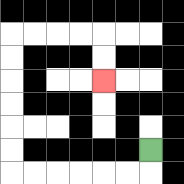{'start': '[6, 6]', 'end': '[4, 3]', 'path_directions': 'D,L,L,L,L,L,L,U,U,U,U,U,U,R,R,R,R,D,D', 'path_coordinates': '[[6, 6], [6, 7], [5, 7], [4, 7], [3, 7], [2, 7], [1, 7], [0, 7], [0, 6], [0, 5], [0, 4], [0, 3], [0, 2], [0, 1], [1, 1], [2, 1], [3, 1], [4, 1], [4, 2], [4, 3]]'}